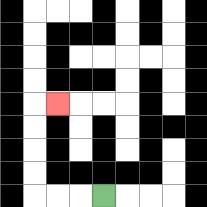{'start': '[4, 8]', 'end': '[2, 4]', 'path_directions': 'L,L,L,U,U,U,U,R', 'path_coordinates': '[[4, 8], [3, 8], [2, 8], [1, 8], [1, 7], [1, 6], [1, 5], [1, 4], [2, 4]]'}